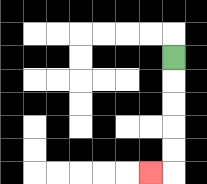{'start': '[7, 2]', 'end': '[6, 7]', 'path_directions': 'D,D,D,D,D,L', 'path_coordinates': '[[7, 2], [7, 3], [7, 4], [7, 5], [7, 6], [7, 7], [6, 7]]'}